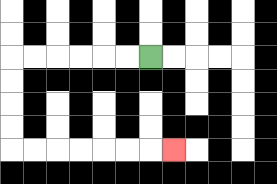{'start': '[6, 2]', 'end': '[7, 6]', 'path_directions': 'L,L,L,L,L,L,D,D,D,D,R,R,R,R,R,R,R', 'path_coordinates': '[[6, 2], [5, 2], [4, 2], [3, 2], [2, 2], [1, 2], [0, 2], [0, 3], [0, 4], [0, 5], [0, 6], [1, 6], [2, 6], [3, 6], [4, 6], [5, 6], [6, 6], [7, 6]]'}